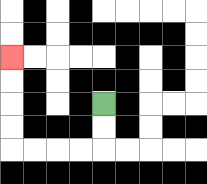{'start': '[4, 4]', 'end': '[0, 2]', 'path_directions': 'D,D,L,L,L,L,U,U,U,U', 'path_coordinates': '[[4, 4], [4, 5], [4, 6], [3, 6], [2, 6], [1, 6], [0, 6], [0, 5], [0, 4], [0, 3], [0, 2]]'}